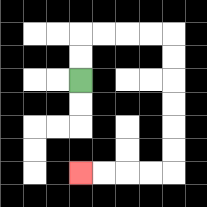{'start': '[3, 3]', 'end': '[3, 7]', 'path_directions': 'U,U,R,R,R,R,D,D,D,D,D,D,L,L,L,L', 'path_coordinates': '[[3, 3], [3, 2], [3, 1], [4, 1], [5, 1], [6, 1], [7, 1], [7, 2], [7, 3], [7, 4], [7, 5], [7, 6], [7, 7], [6, 7], [5, 7], [4, 7], [3, 7]]'}